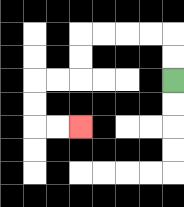{'start': '[7, 3]', 'end': '[3, 5]', 'path_directions': 'U,U,L,L,L,L,D,D,L,L,D,D,R,R', 'path_coordinates': '[[7, 3], [7, 2], [7, 1], [6, 1], [5, 1], [4, 1], [3, 1], [3, 2], [3, 3], [2, 3], [1, 3], [1, 4], [1, 5], [2, 5], [3, 5]]'}